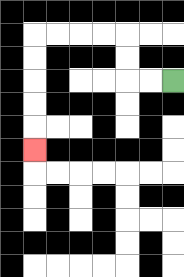{'start': '[7, 3]', 'end': '[1, 6]', 'path_directions': 'L,L,U,U,L,L,L,L,D,D,D,D,D', 'path_coordinates': '[[7, 3], [6, 3], [5, 3], [5, 2], [5, 1], [4, 1], [3, 1], [2, 1], [1, 1], [1, 2], [1, 3], [1, 4], [1, 5], [1, 6]]'}